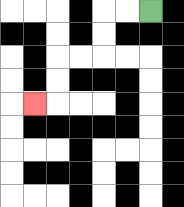{'start': '[6, 0]', 'end': '[1, 4]', 'path_directions': 'L,L,D,D,L,L,D,D,L', 'path_coordinates': '[[6, 0], [5, 0], [4, 0], [4, 1], [4, 2], [3, 2], [2, 2], [2, 3], [2, 4], [1, 4]]'}